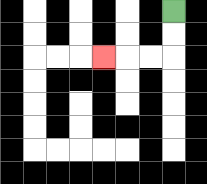{'start': '[7, 0]', 'end': '[4, 2]', 'path_directions': 'D,D,L,L,L', 'path_coordinates': '[[7, 0], [7, 1], [7, 2], [6, 2], [5, 2], [4, 2]]'}